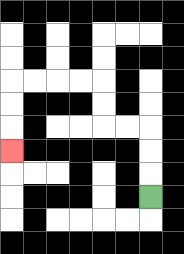{'start': '[6, 8]', 'end': '[0, 6]', 'path_directions': 'U,U,U,L,L,U,U,L,L,L,L,D,D,D', 'path_coordinates': '[[6, 8], [6, 7], [6, 6], [6, 5], [5, 5], [4, 5], [4, 4], [4, 3], [3, 3], [2, 3], [1, 3], [0, 3], [0, 4], [0, 5], [0, 6]]'}